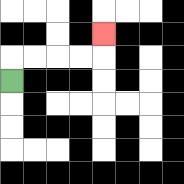{'start': '[0, 3]', 'end': '[4, 1]', 'path_directions': 'U,R,R,R,R,U', 'path_coordinates': '[[0, 3], [0, 2], [1, 2], [2, 2], [3, 2], [4, 2], [4, 1]]'}